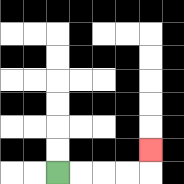{'start': '[2, 7]', 'end': '[6, 6]', 'path_directions': 'R,R,R,R,U', 'path_coordinates': '[[2, 7], [3, 7], [4, 7], [5, 7], [6, 7], [6, 6]]'}